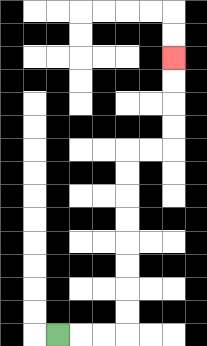{'start': '[2, 14]', 'end': '[7, 2]', 'path_directions': 'R,R,R,U,U,U,U,U,U,U,U,R,R,U,U,U,U', 'path_coordinates': '[[2, 14], [3, 14], [4, 14], [5, 14], [5, 13], [5, 12], [5, 11], [5, 10], [5, 9], [5, 8], [5, 7], [5, 6], [6, 6], [7, 6], [7, 5], [7, 4], [7, 3], [7, 2]]'}